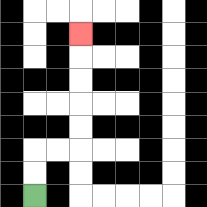{'start': '[1, 8]', 'end': '[3, 1]', 'path_directions': 'U,U,R,R,U,U,U,U,U', 'path_coordinates': '[[1, 8], [1, 7], [1, 6], [2, 6], [3, 6], [3, 5], [3, 4], [3, 3], [3, 2], [3, 1]]'}